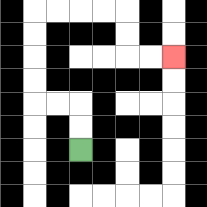{'start': '[3, 6]', 'end': '[7, 2]', 'path_directions': 'U,U,L,L,U,U,U,U,R,R,R,R,D,D,R,R', 'path_coordinates': '[[3, 6], [3, 5], [3, 4], [2, 4], [1, 4], [1, 3], [1, 2], [1, 1], [1, 0], [2, 0], [3, 0], [4, 0], [5, 0], [5, 1], [5, 2], [6, 2], [7, 2]]'}